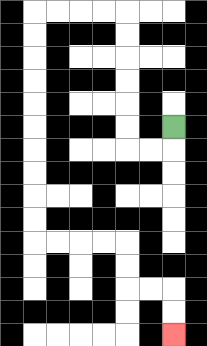{'start': '[7, 5]', 'end': '[7, 14]', 'path_directions': 'D,L,L,U,U,U,U,U,U,L,L,L,L,D,D,D,D,D,D,D,D,D,D,R,R,R,R,D,D,R,R,D,D', 'path_coordinates': '[[7, 5], [7, 6], [6, 6], [5, 6], [5, 5], [5, 4], [5, 3], [5, 2], [5, 1], [5, 0], [4, 0], [3, 0], [2, 0], [1, 0], [1, 1], [1, 2], [1, 3], [1, 4], [1, 5], [1, 6], [1, 7], [1, 8], [1, 9], [1, 10], [2, 10], [3, 10], [4, 10], [5, 10], [5, 11], [5, 12], [6, 12], [7, 12], [7, 13], [7, 14]]'}